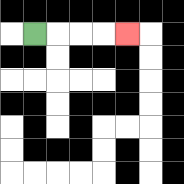{'start': '[1, 1]', 'end': '[5, 1]', 'path_directions': 'R,R,R,R', 'path_coordinates': '[[1, 1], [2, 1], [3, 1], [4, 1], [5, 1]]'}